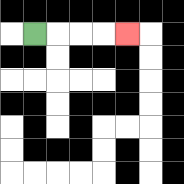{'start': '[1, 1]', 'end': '[5, 1]', 'path_directions': 'R,R,R,R', 'path_coordinates': '[[1, 1], [2, 1], [3, 1], [4, 1], [5, 1]]'}